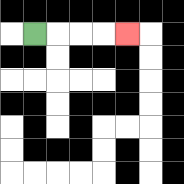{'start': '[1, 1]', 'end': '[5, 1]', 'path_directions': 'R,R,R,R', 'path_coordinates': '[[1, 1], [2, 1], [3, 1], [4, 1], [5, 1]]'}